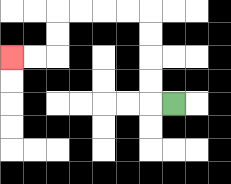{'start': '[7, 4]', 'end': '[0, 2]', 'path_directions': 'L,U,U,U,U,L,L,L,L,D,D,L,L', 'path_coordinates': '[[7, 4], [6, 4], [6, 3], [6, 2], [6, 1], [6, 0], [5, 0], [4, 0], [3, 0], [2, 0], [2, 1], [2, 2], [1, 2], [0, 2]]'}